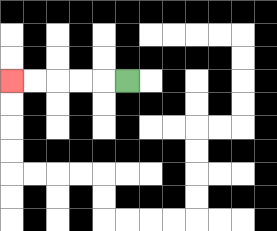{'start': '[5, 3]', 'end': '[0, 3]', 'path_directions': 'L,L,L,L,L', 'path_coordinates': '[[5, 3], [4, 3], [3, 3], [2, 3], [1, 3], [0, 3]]'}